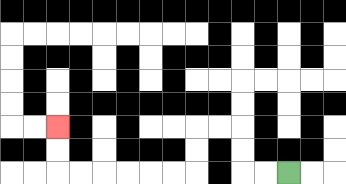{'start': '[12, 7]', 'end': '[2, 5]', 'path_directions': 'L,L,U,U,L,L,D,D,L,L,L,L,L,L,U,U', 'path_coordinates': '[[12, 7], [11, 7], [10, 7], [10, 6], [10, 5], [9, 5], [8, 5], [8, 6], [8, 7], [7, 7], [6, 7], [5, 7], [4, 7], [3, 7], [2, 7], [2, 6], [2, 5]]'}